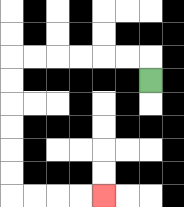{'start': '[6, 3]', 'end': '[4, 8]', 'path_directions': 'U,L,L,L,L,L,L,D,D,D,D,D,D,R,R,R,R', 'path_coordinates': '[[6, 3], [6, 2], [5, 2], [4, 2], [3, 2], [2, 2], [1, 2], [0, 2], [0, 3], [0, 4], [0, 5], [0, 6], [0, 7], [0, 8], [1, 8], [2, 8], [3, 8], [4, 8]]'}